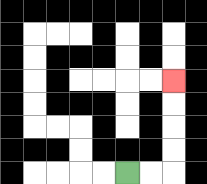{'start': '[5, 7]', 'end': '[7, 3]', 'path_directions': 'R,R,U,U,U,U', 'path_coordinates': '[[5, 7], [6, 7], [7, 7], [7, 6], [7, 5], [7, 4], [7, 3]]'}